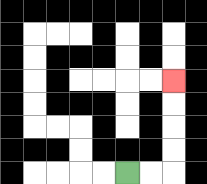{'start': '[5, 7]', 'end': '[7, 3]', 'path_directions': 'R,R,U,U,U,U', 'path_coordinates': '[[5, 7], [6, 7], [7, 7], [7, 6], [7, 5], [7, 4], [7, 3]]'}